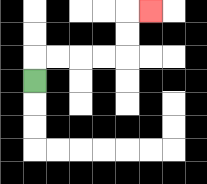{'start': '[1, 3]', 'end': '[6, 0]', 'path_directions': 'U,R,R,R,R,U,U,R', 'path_coordinates': '[[1, 3], [1, 2], [2, 2], [3, 2], [4, 2], [5, 2], [5, 1], [5, 0], [6, 0]]'}